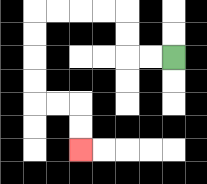{'start': '[7, 2]', 'end': '[3, 6]', 'path_directions': 'L,L,U,U,L,L,L,L,D,D,D,D,R,R,D,D', 'path_coordinates': '[[7, 2], [6, 2], [5, 2], [5, 1], [5, 0], [4, 0], [3, 0], [2, 0], [1, 0], [1, 1], [1, 2], [1, 3], [1, 4], [2, 4], [3, 4], [3, 5], [3, 6]]'}